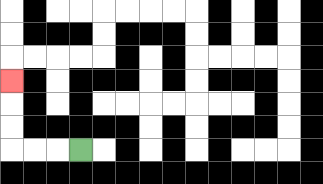{'start': '[3, 6]', 'end': '[0, 3]', 'path_directions': 'L,L,L,U,U,U', 'path_coordinates': '[[3, 6], [2, 6], [1, 6], [0, 6], [0, 5], [0, 4], [0, 3]]'}